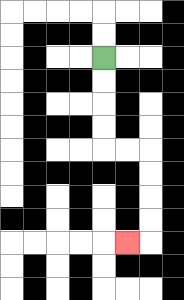{'start': '[4, 2]', 'end': '[5, 10]', 'path_directions': 'D,D,D,D,R,R,D,D,D,D,L', 'path_coordinates': '[[4, 2], [4, 3], [4, 4], [4, 5], [4, 6], [5, 6], [6, 6], [6, 7], [6, 8], [6, 9], [6, 10], [5, 10]]'}